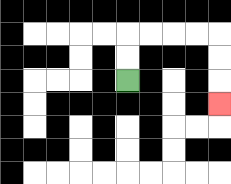{'start': '[5, 3]', 'end': '[9, 4]', 'path_directions': 'U,U,R,R,R,R,D,D,D', 'path_coordinates': '[[5, 3], [5, 2], [5, 1], [6, 1], [7, 1], [8, 1], [9, 1], [9, 2], [9, 3], [9, 4]]'}